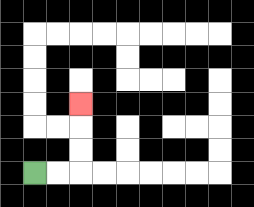{'start': '[1, 7]', 'end': '[3, 4]', 'path_directions': 'R,R,U,U,U', 'path_coordinates': '[[1, 7], [2, 7], [3, 7], [3, 6], [3, 5], [3, 4]]'}